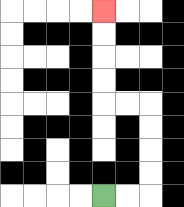{'start': '[4, 8]', 'end': '[4, 0]', 'path_directions': 'R,R,U,U,U,U,L,L,U,U,U,U', 'path_coordinates': '[[4, 8], [5, 8], [6, 8], [6, 7], [6, 6], [6, 5], [6, 4], [5, 4], [4, 4], [4, 3], [4, 2], [4, 1], [4, 0]]'}